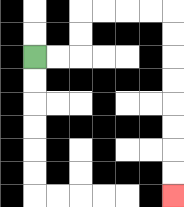{'start': '[1, 2]', 'end': '[7, 8]', 'path_directions': 'R,R,U,U,R,R,R,R,D,D,D,D,D,D,D,D', 'path_coordinates': '[[1, 2], [2, 2], [3, 2], [3, 1], [3, 0], [4, 0], [5, 0], [6, 0], [7, 0], [7, 1], [7, 2], [7, 3], [7, 4], [7, 5], [7, 6], [7, 7], [7, 8]]'}